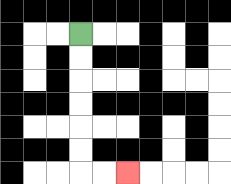{'start': '[3, 1]', 'end': '[5, 7]', 'path_directions': 'D,D,D,D,D,D,R,R', 'path_coordinates': '[[3, 1], [3, 2], [3, 3], [3, 4], [3, 5], [3, 6], [3, 7], [4, 7], [5, 7]]'}